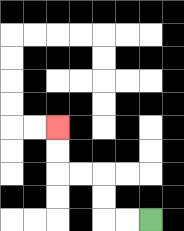{'start': '[6, 9]', 'end': '[2, 5]', 'path_directions': 'L,L,U,U,L,L,U,U', 'path_coordinates': '[[6, 9], [5, 9], [4, 9], [4, 8], [4, 7], [3, 7], [2, 7], [2, 6], [2, 5]]'}